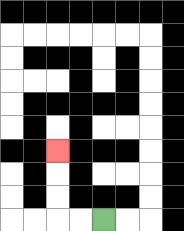{'start': '[4, 9]', 'end': '[2, 6]', 'path_directions': 'L,L,U,U,U', 'path_coordinates': '[[4, 9], [3, 9], [2, 9], [2, 8], [2, 7], [2, 6]]'}